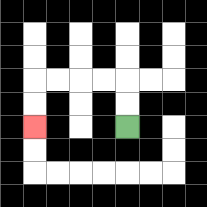{'start': '[5, 5]', 'end': '[1, 5]', 'path_directions': 'U,U,L,L,L,L,D,D', 'path_coordinates': '[[5, 5], [5, 4], [5, 3], [4, 3], [3, 3], [2, 3], [1, 3], [1, 4], [1, 5]]'}